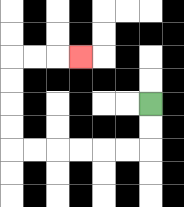{'start': '[6, 4]', 'end': '[3, 2]', 'path_directions': 'D,D,L,L,L,L,L,L,U,U,U,U,R,R,R', 'path_coordinates': '[[6, 4], [6, 5], [6, 6], [5, 6], [4, 6], [3, 6], [2, 6], [1, 6], [0, 6], [0, 5], [0, 4], [0, 3], [0, 2], [1, 2], [2, 2], [3, 2]]'}